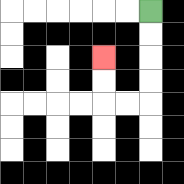{'start': '[6, 0]', 'end': '[4, 2]', 'path_directions': 'D,D,D,D,L,L,U,U', 'path_coordinates': '[[6, 0], [6, 1], [6, 2], [6, 3], [6, 4], [5, 4], [4, 4], [4, 3], [4, 2]]'}